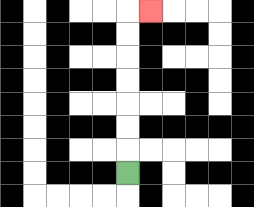{'start': '[5, 7]', 'end': '[6, 0]', 'path_directions': 'U,U,U,U,U,U,U,R', 'path_coordinates': '[[5, 7], [5, 6], [5, 5], [5, 4], [5, 3], [5, 2], [5, 1], [5, 0], [6, 0]]'}